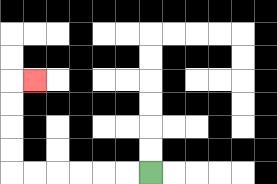{'start': '[6, 7]', 'end': '[1, 3]', 'path_directions': 'L,L,L,L,L,L,U,U,U,U,R', 'path_coordinates': '[[6, 7], [5, 7], [4, 7], [3, 7], [2, 7], [1, 7], [0, 7], [0, 6], [0, 5], [0, 4], [0, 3], [1, 3]]'}